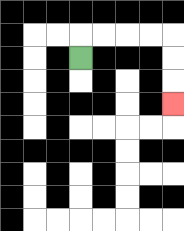{'start': '[3, 2]', 'end': '[7, 4]', 'path_directions': 'U,R,R,R,R,D,D,D', 'path_coordinates': '[[3, 2], [3, 1], [4, 1], [5, 1], [6, 1], [7, 1], [7, 2], [7, 3], [7, 4]]'}